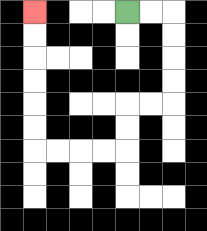{'start': '[5, 0]', 'end': '[1, 0]', 'path_directions': 'R,R,D,D,D,D,L,L,D,D,L,L,L,L,U,U,U,U,U,U', 'path_coordinates': '[[5, 0], [6, 0], [7, 0], [7, 1], [7, 2], [7, 3], [7, 4], [6, 4], [5, 4], [5, 5], [5, 6], [4, 6], [3, 6], [2, 6], [1, 6], [1, 5], [1, 4], [1, 3], [1, 2], [1, 1], [1, 0]]'}